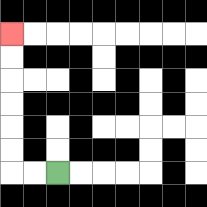{'start': '[2, 7]', 'end': '[0, 1]', 'path_directions': 'L,L,U,U,U,U,U,U', 'path_coordinates': '[[2, 7], [1, 7], [0, 7], [0, 6], [0, 5], [0, 4], [0, 3], [0, 2], [0, 1]]'}